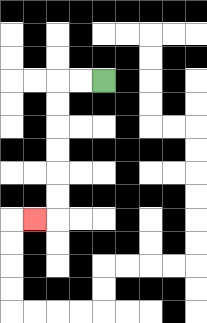{'start': '[4, 3]', 'end': '[1, 9]', 'path_directions': 'L,L,D,D,D,D,D,D,L', 'path_coordinates': '[[4, 3], [3, 3], [2, 3], [2, 4], [2, 5], [2, 6], [2, 7], [2, 8], [2, 9], [1, 9]]'}